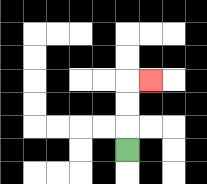{'start': '[5, 6]', 'end': '[6, 3]', 'path_directions': 'U,U,U,R', 'path_coordinates': '[[5, 6], [5, 5], [5, 4], [5, 3], [6, 3]]'}